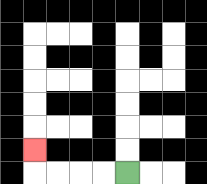{'start': '[5, 7]', 'end': '[1, 6]', 'path_directions': 'L,L,L,L,U', 'path_coordinates': '[[5, 7], [4, 7], [3, 7], [2, 7], [1, 7], [1, 6]]'}